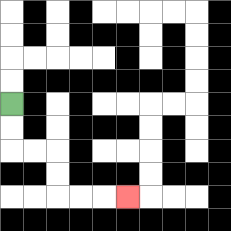{'start': '[0, 4]', 'end': '[5, 8]', 'path_directions': 'D,D,R,R,D,D,R,R,R', 'path_coordinates': '[[0, 4], [0, 5], [0, 6], [1, 6], [2, 6], [2, 7], [2, 8], [3, 8], [4, 8], [5, 8]]'}